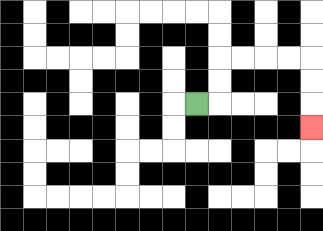{'start': '[8, 4]', 'end': '[13, 5]', 'path_directions': 'R,U,U,R,R,R,R,D,D,D', 'path_coordinates': '[[8, 4], [9, 4], [9, 3], [9, 2], [10, 2], [11, 2], [12, 2], [13, 2], [13, 3], [13, 4], [13, 5]]'}